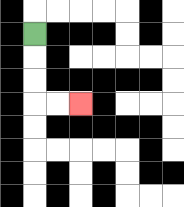{'start': '[1, 1]', 'end': '[3, 4]', 'path_directions': 'D,D,D,R,R', 'path_coordinates': '[[1, 1], [1, 2], [1, 3], [1, 4], [2, 4], [3, 4]]'}